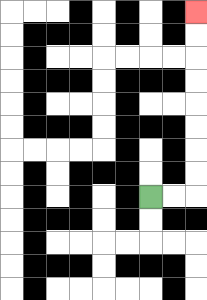{'start': '[6, 8]', 'end': '[8, 0]', 'path_directions': 'R,R,U,U,U,U,U,U,U,U', 'path_coordinates': '[[6, 8], [7, 8], [8, 8], [8, 7], [8, 6], [8, 5], [8, 4], [8, 3], [8, 2], [8, 1], [8, 0]]'}